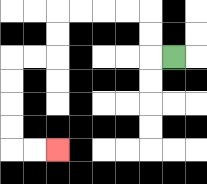{'start': '[7, 2]', 'end': '[2, 6]', 'path_directions': 'L,U,U,L,L,L,L,D,D,L,L,D,D,D,D,R,R', 'path_coordinates': '[[7, 2], [6, 2], [6, 1], [6, 0], [5, 0], [4, 0], [3, 0], [2, 0], [2, 1], [2, 2], [1, 2], [0, 2], [0, 3], [0, 4], [0, 5], [0, 6], [1, 6], [2, 6]]'}